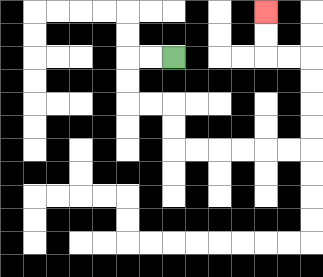{'start': '[7, 2]', 'end': '[11, 0]', 'path_directions': 'L,L,D,D,R,R,D,D,R,R,R,R,R,R,U,U,U,U,L,L,U,U', 'path_coordinates': '[[7, 2], [6, 2], [5, 2], [5, 3], [5, 4], [6, 4], [7, 4], [7, 5], [7, 6], [8, 6], [9, 6], [10, 6], [11, 6], [12, 6], [13, 6], [13, 5], [13, 4], [13, 3], [13, 2], [12, 2], [11, 2], [11, 1], [11, 0]]'}